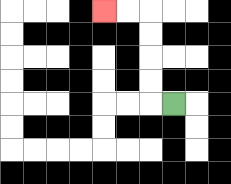{'start': '[7, 4]', 'end': '[4, 0]', 'path_directions': 'L,U,U,U,U,L,L', 'path_coordinates': '[[7, 4], [6, 4], [6, 3], [6, 2], [6, 1], [6, 0], [5, 0], [4, 0]]'}